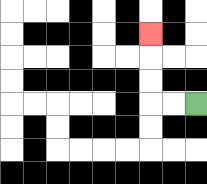{'start': '[8, 4]', 'end': '[6, 1]', 'path_directions': 'L,L,U,U,U', 'path_coordinates': '[[8, 4], [7, 4], [6, 4], [6, 3], [6, 2], [6, 1]]'}